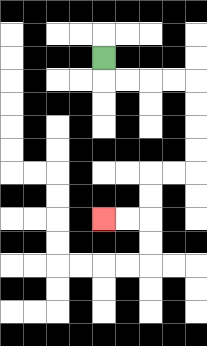{'start': '[4, 2]', 'end': '[4, 9]', 'path_directions': 'D,R,R,R,R,D,D,D,D,L,L,D,D,L,L', 'path_coordinates': '[[4, 2], [4, 3], [5, 3], [6, 3], [7, 3], [8, 3], [8, 4], [8, 5], [8, 6], [8, 7], [7, 7], [6, 7], [6, 8], [6, 9], [5, 9], [4, 9]]'}